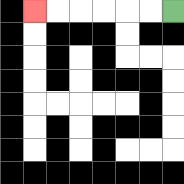{'start': '[7, 0]', 'end': '[1, 0]', 'path_directions': 'L,L,L,L,L,L', 'path_coordinates': '[[7, 0], [6, 0], [5, 0], [4, 0], [3, 0], [2, 0], [1, 0]]'}